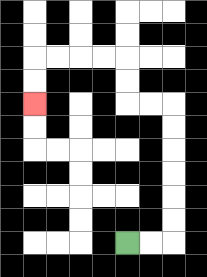{'start': '[5, 10]', 'end': '[1, 4]', 'path_directions': 'R,R,U,U,U,U,U,U,L,L,U,U,L,L,L,L,D,D', 'path_coordinates': '[[5, 10], [6, 10], [7, 10], [7, 9], [7, 8], [7, 7], [7, 6], [7, 5], [7, 4], [6, 4], [5, 4], [5, 3], [5, 2], [4, 2], [3, 2], [2, 2], [1, 2], [1, 3], [1, 4]]'}